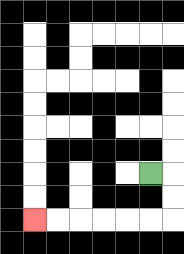{'start': '[6, 7]', 'end': '[1, 9]', 'path_directions': 'R,D,D,L,L,L,L,L,L', 'path_coordinates': '[[6, 7], [7, 7], [7, 8], [7, 9], [6, 9], [5, 9], [4, 9], [3, 9], [2, 9], [1, 9]]'}